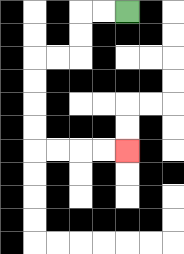{'start': '[5, 0]', 'end': '[5, 6]', 'path_directions': 'L,L,D,D,L,L,D,D,D,D,R,R,R,R', 'path_coordinates': '[[5, 0], [4, 0], [3, 0], [3, 1], [3, 2], [2, 2], [1, 2], [1, 3], [1, 4], [1, 5], [1, 6], [2, 6], [3, 6], [4, 6], [5, 6]]'}